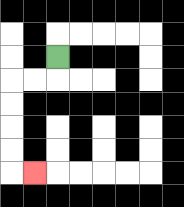{'start': '[2, 2]', 'end': '[1, 7]', 'path_directions': 'D,L,L,D,D,D,D,R', 'path_coordinates': '[[2, 2], [2, 3], [1, 3], [0, 3], [0, 4], [0, 5], [0, 6], [0, 7], [1, 7]]'}